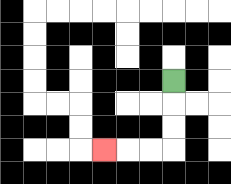{'start': '[7, 3]', 'end': '[4, 6]', 'path_directions': 'D,D,D,L,L,L', 'path_coordinates': '[[7, 3], [7, 4], [7, 5], [7, 6], [6, 6], [5, 6], [4, 6]]'}